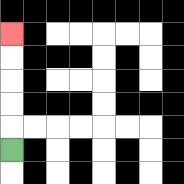{'start': '[0, 6]', 'end': '[0, 1]', 'path_directions': 'U,U,U,U,U', 'path_coordinates': '[[0, 6], [0, 5], [0, 4], [0, 3], [0, 2], [0, 1]]'}